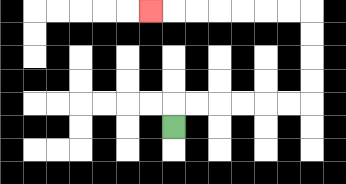{'start': '[7, 5]', 'end': '[6, 0]', 'path_directions': 'U,R,R,R,R,R,R,U,U,U,U,L,L,L,L,L,L,L', 'path_coordinates': '[[7, 5], [7, 4], [8, 4], [9, 4], [10, 4], [11, 4], [12, 4], [13, 4], [13, 3], [13, 2], [13, 1], [13, 0], [12, 0], [11, 0], [10, 0], [9, 0], [8, 0], [7, 0], [6, 0]]'}